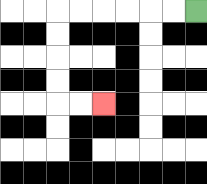{'start': '[8, 0]', 'end': '[4, 4]', 'path_directions': 'L,L,L,L,L,L,D,D,D,D,R,R', 'path_coordinates': '[[8, 0], [7, 0], [6, 0], [5, 0], [4, 0], [3, 0], [2, 0], [2, 1], [2, 2], [2, 3], [2, 4], [3, 4], [4, 4]]'}